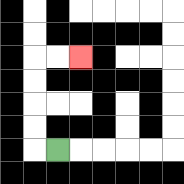{'start': '[2, 6]', 'end': '[3, 2]', 'path_directions': 'L,U,U,U,U,R,R', 'path_coordinates': '[[2, 6], [1, 6], [1, 5], [1, 4], [1, 3], [1, 2], [2, 2], [3, 2]]'}